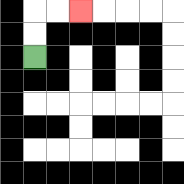{'start': '[1, 2]', 'end': '[3, 0]', 'path_directions': 'U,U,R,R', 'path_coordinates': '[[1, 2], [1, 1], [1, 0], [2, 0], [3, 0]]'}